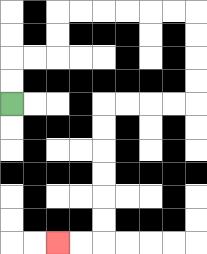{'start': '[0, 4]', 'end': '[2, 10]', 'path_directions': 'U,U,R,R,U,U,R,R,R,R,R,R,D,D,D,D,L,L,L,L,D,D,D,D,D,D,L,L', 'path_coordinates': '[[0, 4], [0, 3], [0, 2], [1, 2], [2, 2], [2, 1], [2, 0], [3, 0], [4, 0], [5, 0], [6, 0], [7, 0], [8, 0], [8, 1], [8, 2], [8, 3], [8, 4], [7, 4], [6, 4], [5, 4], [4, 4], [4, 5], [4, 6], [4, 7], [4, 8], [4, 9], [4, 10], [3, 10], [2, 10]]'}